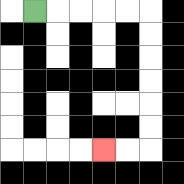{'start': '[1, 0]', 'end': '[4, 6]', 'path_directions': 'R,R,R,R,R,D,D,D,D,D,D,L,L', 'path_coordinates': '[[1, 0], [2, 0], [3, 0], [4, 0], [5, 0], [6, 0], [6, 1], [6, 2], [6, 3], [6, 4], [6, 5], [6, 6], [5, 6], [4, 6]]'}